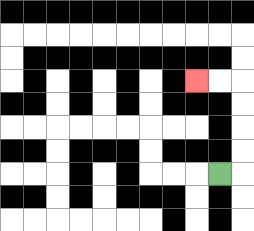{'start': '[9, 7]', 'end': '[8, 3]', 'path_directions': 'R,U,U,U,U,L,L', 'path_coordinates': '[[9, 7], [10, 7], [10, 6], [10, 5], [10, 4], [10, 3], [9, 3], [8, 3]]'}